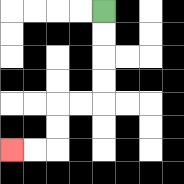{'start': '[4, 0]', 'end': '[0, 6]', 'path_directions': 'D,D,D,D,L,L,D,D,L,L', 'path_coordinates': '[[4, 0], [4, 1], [4, 2], [4, 3], [4, 4], [3, 4], [2, 4], [2, 5], [2, 6], [1, 6], [0, 6]]'}